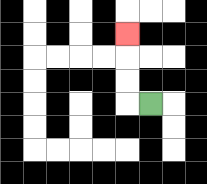{'start': '[6, 4]', 'end': '[5, 1]', 'path_directions': 'L,U,U,U', 'path_coordinates': '[[6, 4], [5, 4], [5, 3], [5, 2], [5, 1]]'}